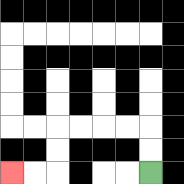{'start': '[6, 7]', 'end': '[0, 7]', 'path_directions': 'U,U,L,L,L,L,D,D,L,L', 'path_coordinates': '[[6, 7], [6, 6], [6, 5], [5, 5], [4, 5], [3, 5], [2, 5], [2, 6], [2, 7], [1, 7], [0, 7]]'}